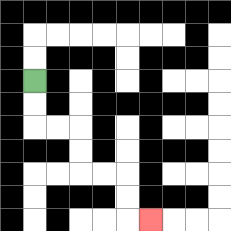{'start': '[1, 3]', 'end': '[6, 9]', 'path_directions': 'D,D,R,R,D,D,R,R,D,D,R', 'path_coordinates': '[[1, 3], [1, 4], [1, 5], [2, 5], [3, 5], [3, 6], [3, 7], [4, 7], [5, 7], [5, 8], [5, 9], [6, 9]]'}